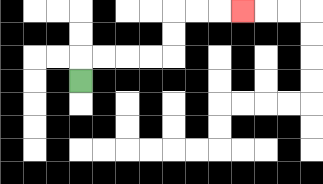{'start': '[3, 3]', 'end': '[10, 0]', 'path_directions': 'U,R,R,R,R,U,U,R,R,R', 'path_coordinates': '[[3, 3], [3, 2], [4, 2], [5, 2], [6, 2], [7, 2], [7, 1], [7, 0], [8, 0], [9, 0], [10, 0]]'}